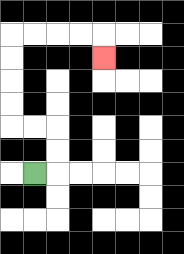{'start': '[1, 7]', 'end': '[4, 2]', 'path_directions': 'R,U,U,L,L,U,U,U,U,R,R,R,R,D', 'path_coordinates': '[[1, 7], [2, 7], [2, 6], [2, 5], [1, 5], [0, 5], [0, 4], [0, 3], [0, 2], [0, 1], [1, 1], [2, 1], [3, 1], [4, 1], [4, 2]]'}